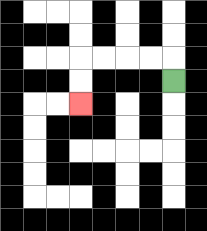{'start': '[7, 3]', 'end': '[3, 4]', 'path_directions': 'U,L,L,L,L,D,D', 'path_coordinates': '[[7, 3], [7, 2], [6, 2], [5, 2], [4, 2], [3, 2], [3, 3], [3, 4]]'}